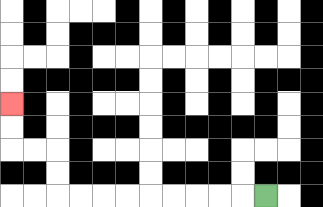{'start': '[11, 8]', 'end': '[0, 4]', 'path_directions': 'L,L,L,L,L,L,L,L,L,U,U,L,L,U,U', 'path_coordinates': '[[11, 8], [10, 8], [9, 8], [8, 8], [7, 8], [6, 8], [5, 8], [4, 8], [3, 8], [2, 8], [2, 7], [2, 6], [1, 6], [0, 6], [0, 5], [0, 4]]'}